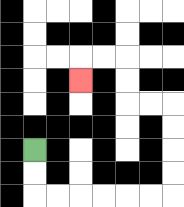{'start': '[1, 6]', 'end': '[3, 3]', 'path_directions': 'D,D,R,R,R,R,R,R,U,U,U,U,L,L,U,U,L,L,D', 'path_coordinates': '[[1, 6], [1, 7], [1, 8], [2, 8], [3, 8], [4, 8], [5, 8], [6, 8], [7, 8], [7, 7], [7, 6], [7, 5], [7, 4], [6, 4], [5, 4], [5, 3], [5, 2], [4, 2], [3, 2], [3, 3]]'}